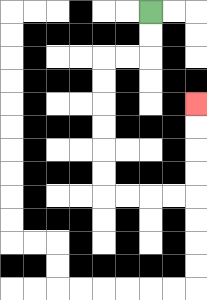{'start': '[6, 0]', 'end': '[8, 4]', 'path_directions': 'D,D,L,L,D,D,D,D,D,D,R,R,R,R,U,U,U,U', 'path_coordinates': '[[6, 0], [6, 1], [6, 2], [5, 2], [4, 2], [4, 3], [4, 4], [4, 5], [4, 6], [4, 7], [4, 8], [5, 8], [6, 8], [7, 8], [8, 8], [8, 7], [8, 6], [8, 5], [8, 4]]'}